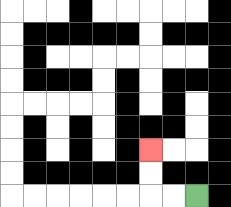{'start': '[8, 8]', 'end': '[6, 6]', 'path_directions': 'L,L,U,U', 'path_coordinates': '[[8, 8], [7, 8], [6, 8], [6, 7], [6, 6]]'}